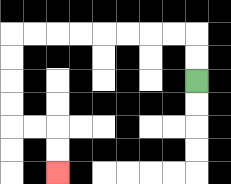{'start': '[8, 3]', 'end': '[2, 7]', 'path_directions': 'U,U,L,L,L,L,L,L,L,L,D,D,D,D,R,R,D,D', 'path_coordinates': '[[8, 3], [8, 2], [8, 1], [7, 1], [6, 1], [5, 1], [4, 1], [3, 1], [2, 1], [1, 1], [0, 1], [0, 2], [0, 3], [0, 4], [0, 5], [1, 5], [2, 5], [2, 6], [2, 7]]'}